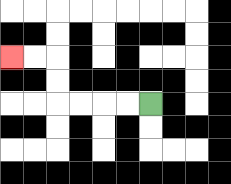{'start': '[6, 4]', 'end': '[0, 2]', 'path_directions': 'L,L,L,L,U,U,L,L', 'path_coordinates': '[[6, 4], [5, 4], [4, 4], [3, 4], [2, 4], [2, 3], [2, 2], [1, 2], [0, 2]]'}